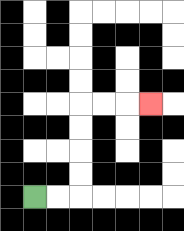{'start': '[1, 8]', 'end': '[6, 4]', 'path_directions': 'R,R,U,U,U,U,R,R,R', 'path_coordinates': '[[1, 8], [2, 8], [3, 8], [3, 7], [3, 6], [3, 5], [3, 4], [4, 4], [5, 4], [6, 4]]'}